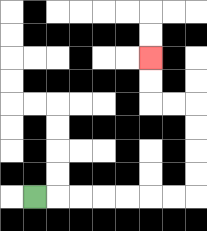{'start': '[1, 8]', 'end': '[6, 2]', 'path_directions': 'R,R,R,R,R,R,R,U,U,U,U,L,L,U,U', 'path_coordinates': '[[1, 8], [2, 8], [3, 8], [4, 8], [5, 8], [6, 8], [7, 8], [8, 8], [8, 7], [8, 6], [8, 5], [8, 4], [7, 4], [6, 4], [6, 3], [6, 2]]'}